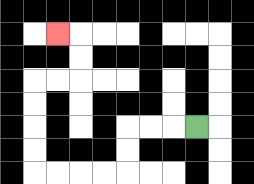{'start': '[8, 5]', 'end': '[2, 1]', 'path_directions': 'L,L,L,D,D,L,L,L,L,U,U,U,U,R,R,U,U,L', 'path_coordinates': '[[8, 5], [7, 5], [6, 5], [5, 5], [5, 6], [5, 7], [4, 7], [3, 7], [2, 7], [1, 7], [1, 6], [1, 5], [1, 4], [1, 3], [2, 3], [3, 3], [3, 2], [3, 1], [2, 1]]'}